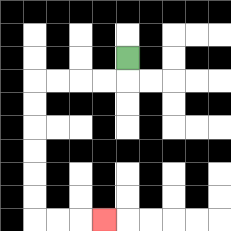{'start': '[5, 2]', 'end': '[4, 9]', 'path_directions': 'D,L,L,L,L,D,D,D,D,D,D,R,R,R', 'path_coordinates': '[[5, 2], [5, 3], [4, 3], [3, 3], [2, 3], [1, 3], [1, 4], [1, 5], [1, 6], [1, 7], [1, 8], [1, 9], [2, 9], [3, 9], [4, 9]]'}